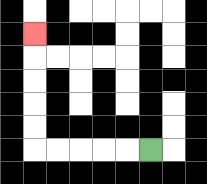{'start': '[6, 6]', 'end': '[1, 1]', 'path_directions': 'L,L,L,L,L,U,U,U,U,U', 'path_coordinates': '[[6, 6], [5, 6], [4, 6], [3, 6], [2, 6], [1, 6], [1, 5], [1, 4], [1, 3], [1, 2], [1, 1]]'}